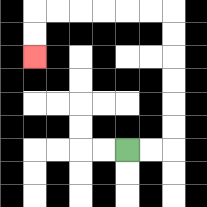{'start': '[5, 6]', 'end': '[1, 2]', 'path_directions': 'R,R,U,U,U,U,U,U,L,L,L,L,L,L,D,D', 'path_coordinates': '[[5, 6], [6, 6], [7, 6], [7, 5], [7, 4], [7, 3], [7, 2], [7, 1], [7, 0], [6, 0], [5, 0], [4, 0], [3, 0], [2, 0], [1, 0], [1, 1], [1, 2]]'}